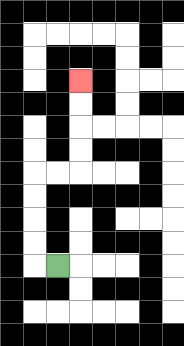{'start': '[2, 11]', 'end': '[3, 3]', 'path_directions': 'L,U,U,U,U,R,R,U,U,U,U', 'path_coordinates': '[[2, 11], [1, 11], [1, 10], [1, 9], [1, 8], [1, 7], [2, 7], [3, 7], [3, 6], [3, 5], [3, 4], [3, 3]]'}